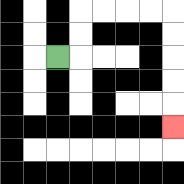{'start': '[2, 2]', 'end': '[7, 5]', 'path_directions': 'R,U,U,R,R,R,R,D,D,D,D,D', 'path_coordinates': '[[2, 2], [3, 2], [3, 1], [3, 0], [4, 0], [5, 0], [6, 0], [7, 0], [7, 1], [7, 2], [7, 3], [7, 4], [7, 5]]'}